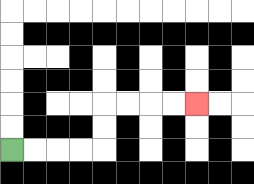{'start': '[0, 6]', 'end': '[8, 4]', 'path_directions': 'R,R,R,R,U,U,R,R,R,R', 'path_coordinates': '[[0, 6], [1, 6], [2, 6], [3, 6], [4, 6], [4, 5], [4, 4], [5, 4], [6, 4], [7, 4], [8, 4]]'}